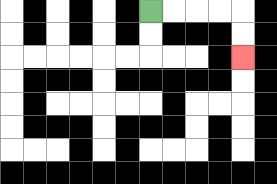{'start': '[6, 0]', 'end': '[10, 2]', 'path_directions': 'R,R,R,R,D,D', 'path_coordinates': '[[6, 0], [7, 0], [8, 0], [9, 0], [10, 0], [10, 1], [10, 2]]'}